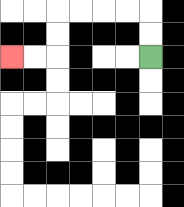{'start': '[6, 2]', 'end': '[0, 2]', 'path_directions': 'U,U,L,L,L,L,D,D,L,L', 'path_coordinates': '[[6, 2], [6, 1], [6, 0], [5, 0], [4, 0], [3, 0], [2, 0], [2, 1], [2, 2], [1, 2], [0, 2]]'}